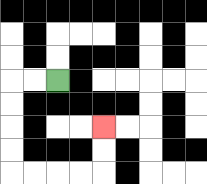{'start': '[2, 3]', 'end': '[4, 5]', 'path_directions': 'L,L,D,D,D,D,R,R,R,R,U,U', 'path_coordinates': '[[2, 3], [1, 3], [0, 3], [0, 4], [0, 5], [0, 6], [0, 7], [1, 7], [2, 7], [3, 7], [4, 7], [4, 6], [4, 5]]'}